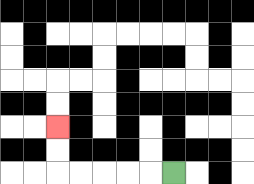{'start': '[7, 7]', 'end': '[2, 5]', 'path_directions': 'L,L,L,L,L,U,U', 'path_coordinates': '[[7, 7], [6, 7], [5, 7], [4, 7], [3, 7], [2, 7], [2, 6], [2, 5]]'}